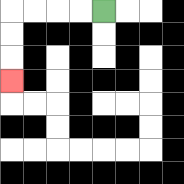{'start': '[4, 0]', 'end': '[0, 3]', 'path_directions': 'L,L,L,L,D,D,D', 'path_coordinates': '[[4, 0], [3, 0], [2, 0], [1, 0], [0, 0], [0, 1], [0, 2], [0, 3]]'}